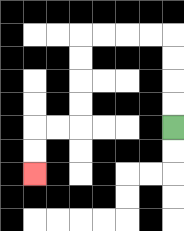{'start': '[7, 5]', 'end': '[1, 7]', 'path_directions': 'U,U,U,U,L,L,L,L,D,D,D,D,L,L,D,D', 'path_coordinates': '[[7, 5], [7, 4], [7, 3], [7, 2], [7, 1], [6, 1], [5, 1], [4, 1], [3, 1], [3, 2], [3, 3], [3, 4], [3, 5], [2, 5], [1, 5], [1, 6], [1, 7]]'}